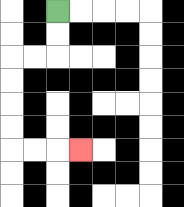{'start': '[2, 0]', 'end': '[3, 6]', 'path_directions': 'D,D,L,L,D,D,D,D,R,R,R', 'path_coordinates': '[[2, 0], [2, 1], [2, 2], [1, 2], [0, 2], [0, 3], [0, 4], [0, 5], [0, 6], [1, 6], [2, 6], [3, 6]]'}